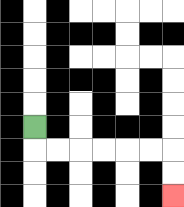{'start': '[1, 5]', 'end': '[7, 8]', 'path_directions': 'D,R,R,R,R,R,R,D,D', 'path_coordinates': '[[1, 5], [1, 6], [2, 6], [3, 6], [4, 6], [5, 6], [6, 6], [7, 6], [7, 7], [7, 8]]'}